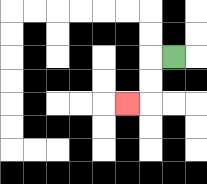{'start': '[7, 2]', 'end': '[5, 4]', 'path_directions': 'L,D,D,L', 'path_coordinates': '[[7, 2], [6, 2], [6, 3], [6, 4], [5, 4]]'}